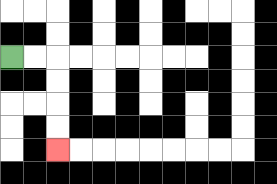{'start': '[0, 2]', 'end': '[2, 6]', 'path_directions': 'R,R,D,D,D,D', 'path_coordinates': '[[0, 2], [1, 2], [2, 2], [2, 3], [2, 4], [2, 5], [2, 6]]'}